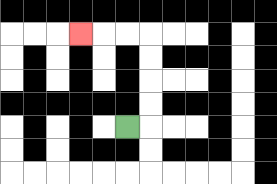{'start': '[5, 5]', 'end': '[3, 1]', 'path_directions': 'R,U,U,U,U,L,L,L', 'path_coordinates': '[[5, 5], [6, 5], [6, 4], [6, 3], [6, 2], [6, 1], [5, 1], [4, 1], [3, 1]]'}